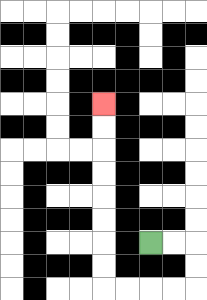{'start': '[6, 10]', 'end': '[4, 4]', 'path_directions': 'R,R,D,D,L,L,L,L,U,U,U,U,U,U,U,U', 'path_coordinates': '[[6, 10], [7, 10], [8, 10], [8, 11], [8, 12], [7, 12], [6, 12], [5, 12], [4, 12], [4, 11], [4, 10], [4, 9], [4, 8], [4, 7], [4, 6], [4, 5], [4, 4]]'}